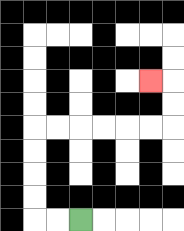{'start': '[3, 9]', 'end': '[6, 3]', 'path_directions': 'L,L,U,U,U,U,R,R,R,R,R,R,U,U,L', 'path_coordinates': '[[3, 9], [2, 9], [1, 9], [1, 8], [1, 7], [1, 6], [1, 5], [2, 5], [3, 5], [4, 5], [5, 5], [6, 5], [7, 5], [7, 4], [7, 3], [6, 3]]'}